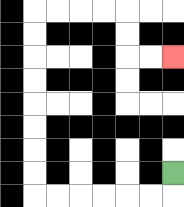{'start': '[7, 7]', 'end': '[7, 2]', 'path_directions': 'D,L,L,L,L,L,L,U,U,U,U,U,U,U,U,R,R,R,R,D,D,R,R', 'path_coordinates': '[[7, 7], [7, 8], [6, 8], [5, 8], [4, 8], [3, 8], [2, 8], [1, 8], [1, 7], [1, 6], [1, 5], [1, 4], [1, 3], [1, 2], [1, 1], [1, 0], [2, 0], [3, 0], [4, 0], [5, 0], [5, 1], [5, 2], [6, 2], [7, 2]]'}